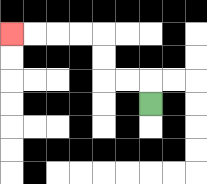{'start': '[6, 4]', 'end': '[0, 1]', 'path_directions': 'U,L,L,U,U,L,L,L,L', 'path_coordinates': '[[6, 4], [6, 3], [5, 3], [4, 3], [4, 2], [4, 1], [3, 1], [2, 1], [1, 1], [0, 1]]'}